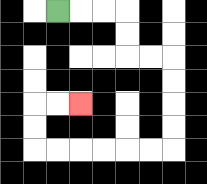{'start': '[2, 0]', 'end': '[3, 4]', 'path_directions': 'R,R,R,D,D,R,R,D,D,D,D,L,L,L,L,L,L,U,U,R,R', 'path_coordinates': '[[2, 0], [3, 0], [4, 0], [5, 0], [5, 1], [5, 2], [6, 2], [7, 2], [7, 3], [7, 4], [7, 5], [7, 6], [6, 6], [5, 6], [4, 6], [3, 6], [2, 6], [1, 6], [1, 5], [1, 4], [2, 4], [3, 4]]'}